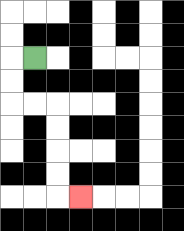{'start': '[1, 2]', 'end': '[3, 8]', 'path_directions': 'L,D,D,R,R,D,D,D,D,R', 'path_coordinates': '[[1, 2], [0, 2], [0, 3], [0, 4], [1, 4], [2, 4], [2, 5], [2, 6], [2, 7], [2, 8], [3, 8]]'}